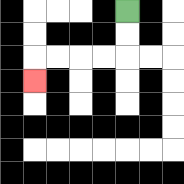{'start': '[5, 0]', 'end': '[1, 3]', 'path_directions': 'D,D,L,L,L,L,D', 'path_coordinates': '[[5, 0], [5, 1], [5, 2], [4, 2], [3, 2], [2, 2], [1, 2], [1, 3]]'}